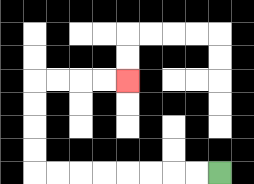{'start': '[9, 7]', 'end': '[5, 3]', 'path_directions': 'L,L,L,L,L,L,L,L,U,U,U,U,R,R,R,R', 'path_coordinates': '[[9, 7], [8, 7], [7, 7], [6, 7], [5, 7], [4, 7], [3, 7], [2, 7], [1, 7], [1, 6], [1, 5], [1, 4], [1, 3], [2, 3], [3, 3], [4, 3], [5, 3]]'}